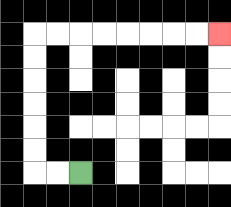{'start': '[3, 7]', 'end': '[9, 1]', 'path_directions': 'L,L,U,U,U,U,U,U,R,R,R,R,R,R,R,R', 'path_coordinates': '[[3, 7], [2, 7], [1, 7], [1, 6], [1, 5], [1, 4], [1, 3], [1, 2], [1, 1], [2, 1], [3, 1], [4, 1], [5, 1], [6, 1], [7, 1], [8, 1], [9, 1]]'}